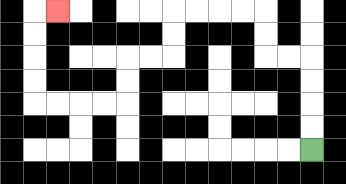{'start': '[13, 6]', 'end': '[2, 0]', 'path_directions': 'U,U,U,U,L,L,U,U,L,L,L,L,D,D,L,L,D,D,L,L,L,L,U,U,U,U,R', 'path_coordinates': '[[13, 6], [13, 5], [13, 4], [13, 3], [13, 2], [12, 2], [11, 2], [11, 1], [11, 0], [10, 0], [9, 0], [8, 0], [7, 0], [7, 1], [7, 2], [6, 2], [5, 2], [5, 3], [5, 4], [4, 4], [3, 4], [2, 4], [1, 4], [1, 3], [1, 2], [1, 1], [1, 0], [2, 0]]'}